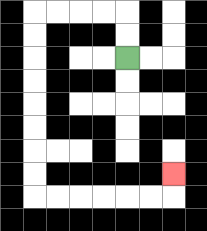{'start': '[5, 2]', 'end': '[7, 7]', 'path_directions': 'U,U,L,L,L,L,D,D,D,D,D,D,D,D,R,R,R,R,R,R,U', 'path_coordinates': '[[5, 2], [5, 1], [5, 0], [4, 0], [3, 0], [2, 0], [1, 0], [1, 1], [1, 2], [1, 3], [1, 4], [1, 5], [1, 6], [1, 7], [1, 8], [2, 8], [3, 8], [4, 8], [5, 8], [6, 8], [7, 8], [7, 7]]'}